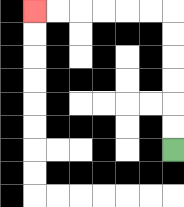{'start': '[7, 6]', 'end': '[1, 0]', 'path_directions': 'U,U,U,U,U,U,L,L,L,L,L,L', 'path_coordinates': '[[7, 6], [7, 5], [7, 4], [7, 3], [7, 2], [7, 1], [7, 0], [6, 0], [5, 0], [4, 0], [3, 0], [2, 0], [1, 0]]'}